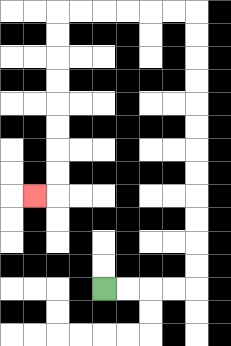{'start': '[4, 12]', 'end': '[1, 8]', 'path_directions': 'R,R,R,R,U,U,U,U,U,U,U,U,U,U,U,U,L,L,L,L,L,L,D,D,D,D,D,D,D,D,L', 'path_coordinates': '[[4, 12], [5, 12], [6, 12], [7, 12], [8, 12], [8, 11], [8, 10], [8, 9], [8, 8], [8, 7], [8, 6], [8, 5], [8, 4], [8, 3], [8, 2], [8, 1], [8, 0], [7, 0], [6, 0], [5, 0], [4, 0], [3, 0], [2, 0], [2, 1], [2, 2], [2, 3], [2, 4], [2, 5], [2, 6], [2, 7], [2, 8], [1, 8]]'}